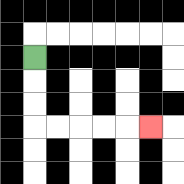{'start': '[1, 2]', 'end': '[6, 5]', 'path_directions': 'D,D,D,R,R,R,R,R', 'path_coordinates': '[[1, 2], [1, 3], [1, 4], [1, 5], [2, 5], [3, 5], [4, 5], [5, 5], [6, 5]]'}